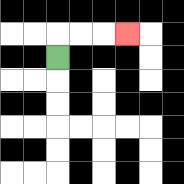{'start': '[2, 2]', 'end': '[5, 1]', 'path_directions': 'U,R,R,R', 'path_coordinates': '[[2, 2], [2, 1], [3, 1], [4, 1], [5, 1]]'}